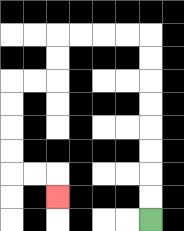{'start': '[6, 9]', 'end': '[2, 8]', 'path_directions': 'U,U,U,U,U,U,U,U,L,L,L,L,D,D,L,L,D,D,D,D,R,R,D', 'path_coordinates': '[[6, 9], [6, 8], [6, 7], [6, 6], [6, 5], [6, 4], [6, 3], [6, 2], [6, 1], [5, 1], [4, 1], [3, 1], [2, 1], [2, 2], [2, 3], [1, 3], [0, 3], [0, 4], [0, 5], [0, 6], [0, 7], [1, 7], [2, 7], [2, 8]]'}